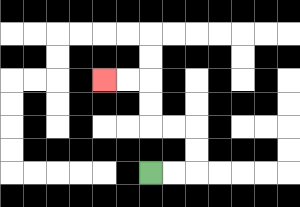{'start': '[6, 7]', 'end': '[4, 3]', 'path_directions': 'R,R,U,U,L,L,U,U,L,L', 'path_coordinates': '[[6, 7], [7, 7], [8, 7], [8, 6], [8, 5], [7, 5], [6, 5], [6, 4], [6, 3], [5, 3], [4, 3]]'}